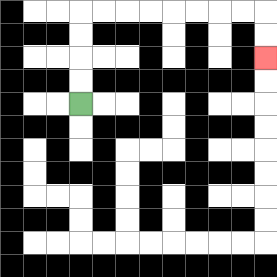{'start': '[3, 4]', 'end': '[11, 2]', 'path_directions': 'U,U,U,U,R,R,R,R,R,R,R,R,D,D', 'path_coordinates': '[[3, 4], [3, 3], [3, 2], [3, 1], [3, 0], [4, 0], [5, 0], [6, 0], [7, 0], [8, 0], [9, 0], [10, 0], [11, 0], [11, 1], [11, 2]]'}